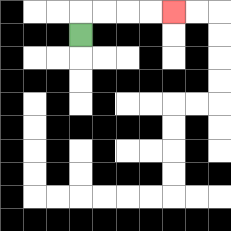{'start': '[3, 1]', 'end': '[7, 0]', 'path_directions': 'U,R,R,R,R', 'path_coordinates': '[[3, 1], [3, 0], [4, 0], [5, 0], [6, 0], [7, 0]]'}